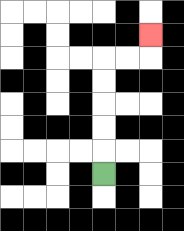{'start': '[4, 7]', 'end': '[6, 1]', 'path_directions': 'U,U,U,U,U,R,R,U', 'path_coordinates': '[[4, 7], [4, 6], [4, 5], [4, 4], [4, 3], [4, 2], [5, 2], [6, 2], [6, 1]]'}